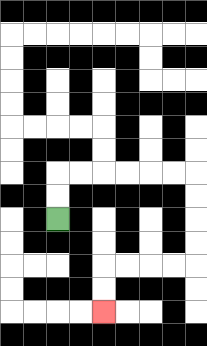{'start': '[2, 9]', 'end': '[4, 13]', 'path_directions': 'U,U,R,R,R,R,R,R,D,D,D,D,L,L,L,L,D,D', 'path_coordinates': '[[2, 9], [2, 8], [2, 7], [3, 7], [4, 7], [5, 7], [6, 7], [7, 7], [8, 7], [8, 8], [8, 9], [8, 10], [8, 11], [7, 11], [6, 11], [5, 11], [4, 11], [4, 12], [4, 13]]'}